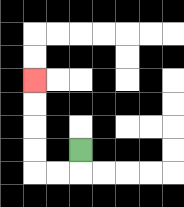{'start': '[3, 6]', 'end': '[1, 3]', 'path_directions': 'D,L,L,U,U,U,U', 'path_coordinates': '[[3, 6], [3, 7], [2, 7], [1, 7], [1, 6], [1, 5], [1, 4], [1, 3]]'}